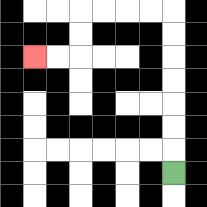{'start': '[7, 7]', 'end': '[1, 2]', 'path_directions': 'U,U,U,U,U,U,U,L,L,L,L,D,D,L,L', 'path_coordinates': '[[7, 7], [7, 6], [7, 5], [7, 4], [7, 3], [7, 2], [7, 1], [7, 0], [6, 0], [5, 0], [4, 0], [3, 0], [3, 1], [3, 2], [2, 2], [1, 2]]'}